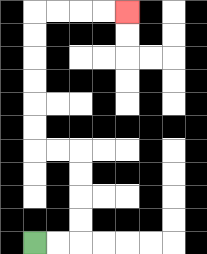{'start': '[1, 10]', 'end': '[5, 0]', 'path_directions': 'R,R,U,U,U,U,L,L,U,U,U,U,U,U,R,R,R,R', 'path_coordinates': '[[1, 10], [2, 10], [3, 10], [3, 9], [3, 8], [3, 7], [3, 6], [2, 6], [1, 6], [1, 5], [1, 4], [1, 3], [1, 2], [1, 1], [1, 0], [2, 0], [3, 0], [4, 0], [5, 0]]'}